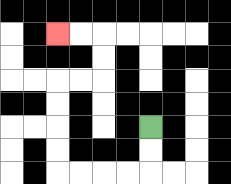{'start': '[6, 5]', 'end': '[2, 1]', 'path_directions': 'D,D,L,L,L,L,U,U,U,U,R,R,U,U,L,L', 'path_coordinates': '[[6, 5], [6, 6], [6, 7], [5, 7], [4, 7], [3, 7], [2, 7], [2, 6], [2, 5], [2, 4], [2, 3], [3, 3], [4, 3], [4, 2], [4, 1], [3, 1], [2, 1]]'}